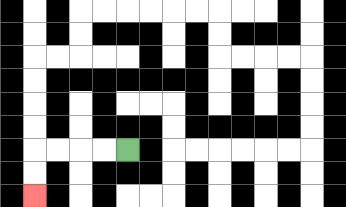{'start': '[5, 6]', 'end': '[1, 8]', 'path_directions': 'L,L,L,L,D,D', 'path_coordinates': '[[5, 6], [4, 6], [3, 6], [2, 6], [1, 6], [1, 7], [1, 8]]'}